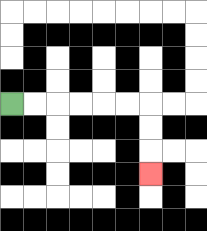{'start': '[0, 4]', 'end': '[6, 7]', 'path_directions': 'R,R,R,R,R,R,D,D,D', 'path_coordinates': '[[0, 4], [1, 4], [2, 4], [3, 4], [4, 4], [5, 4], [6, 4], [6, 5], [6, 6], [6, 7]]'}